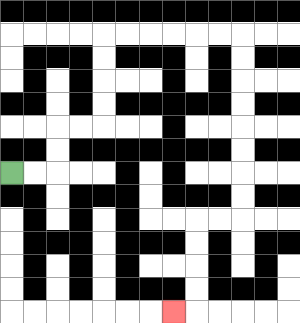{'start': '[0, 7]', 'end': '[7, 13]', 'path_directions': 'R,R,U,U,R,R,U,U,U,U,R,R,R,R,R,R,D,D,D,D,D,D,D,D,L,L,D,D,D,D,L', 'path_coordinates': '[[0, 7], [1, 7], [2, 7], [2, 6], [2, 5], [3, 5], [4, 5], [4, 4], [4, 3], [4, 2], [4, 1], [5, 1], [6, 1], [7, 1], [8, 1], [9, 1], [10, 1], [10, 2], [10, 3], [10, 4], [10, 5], [10, 6], [10, 7], [10, 8], [10, 9], [9, 9], [8, 9], [8, 10], [8, 11], [8, 12], [8, 13], [7, 13]]'}